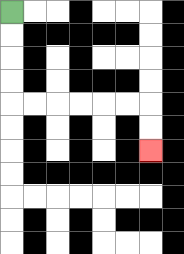{'start': '[0, 0]', 'end': '[6, 6]', 'path_directions': 'D,D,D,D,R,R,R,R,R,R,D,D', 'path_coordinates': '[[0, 0], [0, 1], [0, 2], [0, 3], [0, 4], [1, 4], [2, 4], [3, 4], [4, 4], [5, 4], [6, 4], [6, 5], [6, 6]]'}